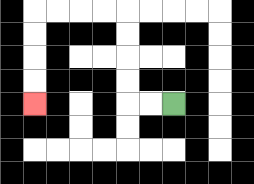{'start': '[7, 4]', 'end': '[1, 4]', 'path_directions': 'L,L,U,U,U,U,L,L,L,L,D,D,D,D', 'path_coordinates': '[[7, 4], [6, 4], [5, 4], [5, 3], [5, 2], [5, 1], [5, 0], [4, 0], [3, 0], [2, 0], [1, 0], [1, 1], [1, 2], [1, 3], [1, 4]]'}